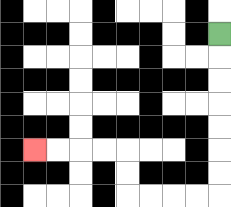{'start': '[9, 1]', 'end': '[1, 6]', 'path_directions': 'D,D,D,D,D,D,D,L,L,L,L,U,U,L,L,L,L', 'path_coordinates': '[[9, 1], [9, 2], [9, 3], [9, 4], [9, 5], [9, 6], [9, 7], [9, 8], [8, 8], [7, 8], [6, 8], [5, 8], [5, 7], [5, 6], [4, 6], [3, 6], [2, 6], [1, 6]]'}